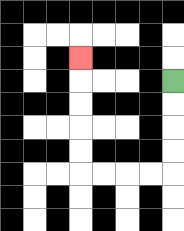{'start': '[7, 3]', 'end': '[3, 2]', 'path_directions': 'D,D,D,D,L,L,L,L,U,U,U,U,U', 'path_coordinates': '[[7, 3], [7, 4], [7, 5], [7, 6], [7, 7], [6, 7], [5, 7], [4, 7], [3, 7], [3, 6], [3, 5], [3, 4], [3, 3], [3, 2]]'}